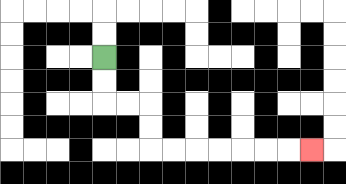{'start': '[4, 2]', 'end': '[13, 6]', 'path_directions': 'D,D,R,R,D,D,R,R,R,R,R,R,R', 'path_coordinates': '[[4, 2], [4, 3], [4, 4], [5, 4], [6, 4], [6, 5], [6, 6], [7, 6], [8, 6], [9, 6], [10, 6], [11, 6], [12, 6], [13, 6]]'}